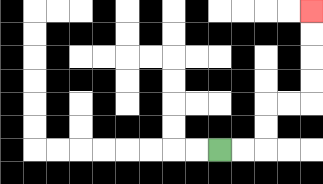{'start': '[9, 6]', 'end': '[13, 0]', 'path_directions': 'R,R,U,U,R,R,U,U,U,U', 'path_coordinates': '[[9, 6], [10, 6], [11, 6], [11, 5], [11, 4], [12, 4], [13, 4], [13, 3], [13, 2], [13, 1], [13, 0]]'}